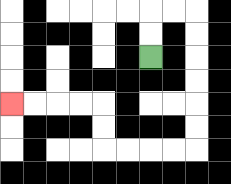{'start': '[6, 2]', 'end': '[0, 4]', 'path_directions': 'U,U,R,R,D,D,D,D,D,D,L,L,L,L,U,U,L,L,L,L', 'path_coordinates': '[[6, 2], [6, 1], [6, 0], [7, 0], [8, 0], [8, 1], [8, 2], [8, 3], [8, 4], [8, 5], [8, 6], [7, 6], [6, 6], [5, 6], [4, 6], [4, 5], [4, 4], [3, 4], [2, 4], [1, 4], [0, 4]]'}